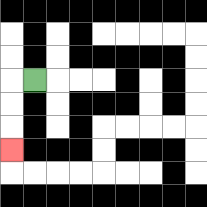{'start': '[1, 3]', 'end': '[0, 6]', 'path_directions': 'L,D,D,D', 'path_coordinates': '[[1, 3], [0, 3], [0, 4], [0, 5], [0, 6]]'}